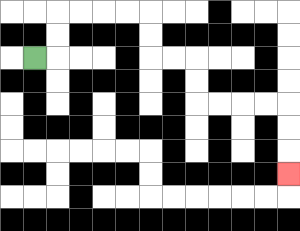{'start': '[1, 2]', 'end': '[12, 7]', 'path_directions': 'R,U,U,R,R,R,R,D,D,R,R,D,D,R,R,R,R,D,D,D', 'path_coordinates': '[[1, 2], [2, 2], [2, 1], [2, 0], [3, 0], [4, 0], [5, 0], [6, 0], [6, 1], [6, 2], [7, 2], [8, 2], [8, 3], [8, 4], [9, 4], [10, 4], [11, 4], [12, 4], [12, 5], [12, 6], [12, 7]]'}